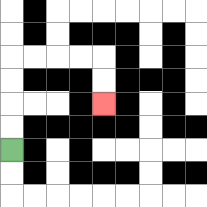{'start': '[0, 6]', 'end': '[4, 4]', 'path_directions': 'U,U,U,U,R,R,R,R,D,D', 'path_coordinates': '[[0, 6], [0, 5], [0, 4], [0, 3], [0, 2], [1, 2], [2, 2], [3, 2], [4, 2], [4, 3], [4, 4]]'}